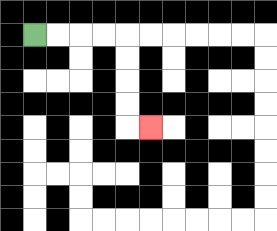{'start': '[1, 1]', 'end': '[6, 5]', 'path_directions': 'R,R,R,R,D,D,D,D,R', 'path_coordinates': '[[1, 1], [2, 1], [3, 1], [4, 1], [5, 1], [5, 2], [5, 3], [5, 4], [5, 5], [6, 5]]'}